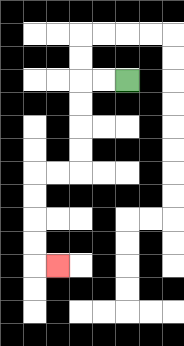{'start': '[5, 3]', 'end': '[2, 11]', 'path_directions': 'L,L,D,D,D,D,L,L,D,D,D,D,R', 'path_coordinates': '[[5, 3], [4, 3], [3, 3], [3, 4], [3, 5], [3, 6], [3, 7], [2, 7], [1, 7], [1, 8], [1, 9], [1, 10], [1, 11], [2, 11]]'}